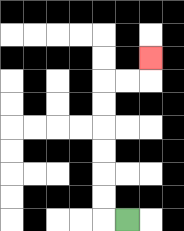{'start': '[5, 9]', 'end': '[6, 2]', 'path_directions': 'L,U,U,U,U,U,U,R,R,U', 'path_coordinates': '[[5, 9], [4, 9], [4, 8], [4, 7], [4, 6], [4, 5], [4, 4], [4, 3], [5, 3], [6, 3], [6, 2]]'}